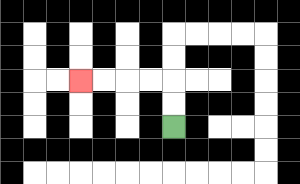{'start': '[7, 5]', 'end': '[3, 3]', 'path_directions': 'U,U,L,L,L,L', 'path_coordinates': '[[7, 5], [7, 4], [7, 3], [6, 3], [5, 3], [4, 3], [3, 3]]'}